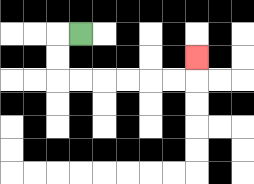{'start': '[3, 1]', 'end': '[8, 2]', 'path_directions': 'L,D,D,R,R,R,R,R,R,U', 'path_coordinates': '[[3, 1], [2, 1], [2, 2], [2, 3], [3, 3], [4, 3], [5, 3], [6, 3], [7, 3], [8, 3], [8, 2]]'}